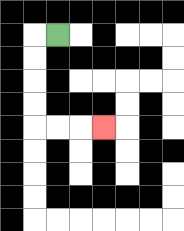{'start': '[2, 1]', 'end': '[4, 5]', 'path_directions': 'L,D,D,D,D,R,R,R', 'path_coordinates': '[[2, 1], [1, 1], [1, 2], [1, 3], [1, 4], [1, 5], [2, 5], [3, 5], [4, 5]]'}